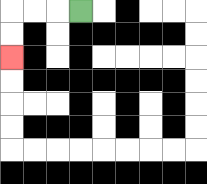{'start': '[3, 0]', 'end': '[0, 2]', 'path_directions': 'L,L,L,D,D', 'path_coordinates': '[[3, 0], [2, 0], [1, 0], [0, 0], [0, 1], [0, 2]]'}